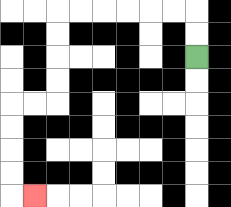{'start': '[8, 2]', 'end': '[1, 8]', 'path_directions': 'U,U,L,L,L,L,L,L,D,D,D,D,L,L,D,D,D,D,R', 'path_coordinates': '[[8, 2], [8, 1], [8, 0], [7, 0], [6, 0], [5, 0], [4, 0], [3, 0], [2, 0], [2, 1], [2, 2], [2, 3], [2, 4], [1, 4], [0, 4], [0, 5], [0, 6], [0, 7], [0, 8], [1, 8]]'}